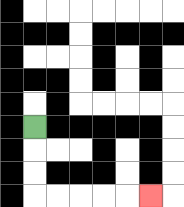{'start': '[1, 5]', 'end': '[6, 8]', 'path_directions': 'D,D,D,R,R,R,R,R', 'path_coordinates': '[[1, 5], [1, 6], [1, 7], [1, 8], [2, 8], [3, 8], [4, 8], [5, 8], [6, 8]]'}